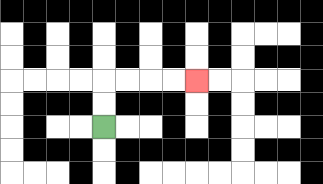{'start': '[4, 5]', 'end': '[8, 3]', 'path_directions': 'U,U,R,R,R,R', 'path_coordinates': '[[4, 5], [4, 4], [4, 3], [5, 3], [6, 3], [7, 3], [8, 3]]'}